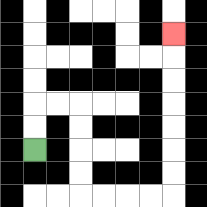{'start': '[1, 6]', 'end': '[7, 1]', 'path_directions': 'U,U,R,R,D,D,D,D,R,R,R,R,U,U,U,U,U,U,U', 'path_coordinates': '[[1, 6], [1, 5], [1, 4], [2, 4], [3, 4], [3, 5], [3, 6], [3, 7], [3, 8], [4, 8], [5, 8], [6, 8], [7, 8], [7, 7], [7, 6], [7, 5], [7, 4], [7, 3], [7, 2], [7, 1]]'}